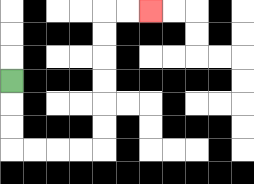{'start': '[0, 3]', 'end': '[6, 0]', 'path_directions': 'D,D,D,R,R,R,R,U,U,U,U,U,U,R,R', 'path_coordinates': '[[0, 3], [0, 4], [0, 5], [0, 6], [1, 6], [2, 6], [3, 6], [4, 6], [4, 5], [4, 4], [4, 3], [4, 2], [4, 1], [4, 0], [5, 0], [6, 0]]'}